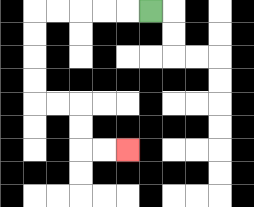{'start': '[6, 0]', 'end': '[5, 6]', 'path_directions': 'L,L,L,L,L,D,D,D,D,R,R,D,D,R,R', 'path_coordinates': '[[6, 0], [5, 0], [4, 0], [3, 0], [2, 0], [1, 0], [1, 1], [1, 2], [1, 3], [1, 4], [2, 4], [3, 4], [3, 5], [3, 6], [4, 6], [5, 6]]'}